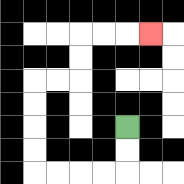{'start': '[5, 5]', 'end': '[6, 1]', 'path_directions': 'D,D,L,L,L,L,U,U,U,U,R,R,U,U,R,R,R', 'path_coordinates': '[[5, 5], [5, 6], [5, 7], [4, 7], [3, 7], [2, 7], [1, 7], [1, 6], [1, 5], [1, 4], [1, 3], [2, 3], [3, 3], [3, 2], [3, 1], [4, 1], [5, 1], [6, 1]]'}